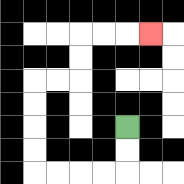{'start': '[5, 5]', 'end': '[6, 1]', 'path_directions': 'D,D,L,L,L,L,U,U,U,U,R,R,U,U,R,R,R', 'path_coordinates': '[[5, 5], [5, 6], [5, 7], [4, 7], [3, 7], [2, 7], [1, 7], [1, 6], [1, 5], [1, 4], [1, 3], [2, 3], [3, 3], [3, 2], [3, 1], [4, 1], [5, 1], [6, 1]]'}